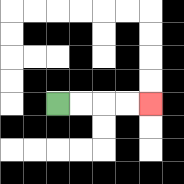{'start': '[2, 4]', 'end': '[6, 4]', 'path_directions': 'R,R,R,R', 'path_coordinates': '[[2, 4], [3, 4], [4, 4], [5, 4], [6, 4]]'}